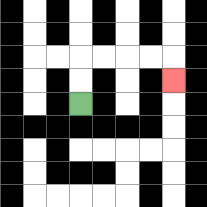{'start': '[3, 4]', 'end': '[7, 3]', 'path_directions': 'U,U,R,R,R,R,D', 'path_coordinates': '[[3, 4], [3, 3], [3, 2], [4, 2], [5, 2], [6, 2], [7, 2], [7, 3]]'}